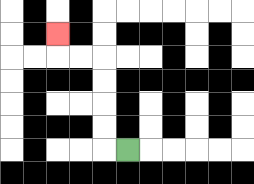{'start': '[5, 6]', 'end': '[2, 1]', 'path_directions': 'L,U,U,U,U,L,L,U', 'path_coordinates': '[[5, 6], [4, 6], [4, 5], [4, 4], [4, 3], [4, 2], [3, 2], [2, 2], [2, 1]]'}